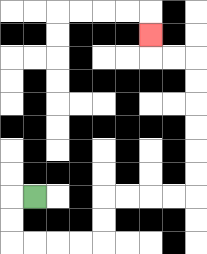{'start': '[1, 8]', 'end': '[6, 1]', 'path_directions': 'L,D,D,R,R,R,R,U,U,R,R,R,R,U,U,U,U,U,U,L,L,U', 'path_coordinates': '[[1, 8], [0, 8], [0, 9], [0, 10], [1, 10], [2, 10], [3, 10], [4, 10], [4, 9], [4, 8], [5, 8], [6, 8], [7, 8], [8, 8], [8, 7], [8, 6], [8, 5], [8, 4], [8, 3], [8, 2], [7, 2], [6, 2], [6, 1]]'}